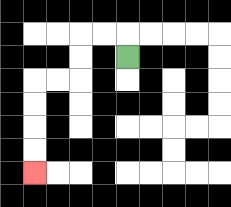{'start': '[5, 2]', 'end': '[1, 7]', 'path_directions': 'U,L,L,D,D,L,L,D,D,D,D', 'path_coordinates': '[[5, 2], [5, 1], [4, 1], [3, 1], [3, 2], [3, 3], [2, 3], [1, 3], [1, 4], [1, 5], [1, 6], [1, 7]]'}